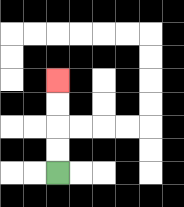{'start': '[2, 7]', 'end': '[2, 3]', 'path_directions': 'U,U,U,U', 'path_coordinates': '[[2, 7], [2, 6], [2, 5], [2, 4], [2, 3]]'}